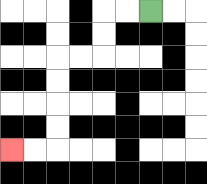{'start': '[6, 0]', 'end': '[0, 6]', 'path_directions': 'L,L,D,D,L,L,D,D,D,D,L,L', 'path_coordinates': '[[6, 0], [5, 0], [4, 0], [4, 1], [4, 2], [3, 2], [2, 2], [2, 3], [2, 4], [2, 5], [2, 6], [1, 6], [0, 6]]'}